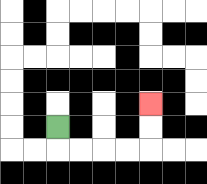{'start': '[2, 5]', 'end': '[6, 4]', 'path_directions': 'D,R,R,R,R,U,U', 'path_coordinates': '[[2, 5], [2, 6], [3, 6], [4, 6], [5, 6], [6, 6], [6, 5], [6, 4]]'}